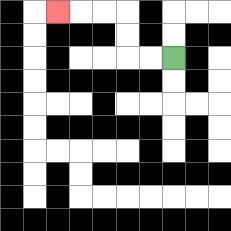{'start': '[7, 2]', 'end': '[2, 0]', 'path_directions': 'L,L,U,U,L,L,L', 'path_coordinates': '[[7, 2], [6, 2], [5, 2], [5, 1], [5, 0], [4, 0], [3, 0], [2, 0]]'}